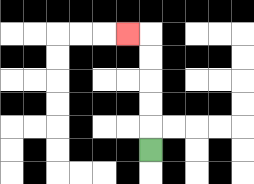{'start': '[6, 6]', 'end': '[5, 1]', 'path_directions': 'U,U,U,U,U,L', 'path_coordinates': '[[6, 6], [6, 5], [6, 4], [6, 3], [6, 2], [6, 1], [5, 1]]'}